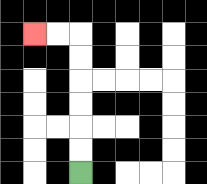{'start': '[3, 7]', 'end': '[1, 1]', 'path_directions': 'U,U,U,U,U,U,L,L', 'path_coordinates': '[[3, 7], [3, 6], [3, 5], [3, 4], [3, 3], [3, 2], [3, 1], [2, 1], [1, 1]]'}